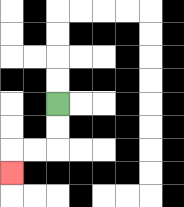{'start': '[2, 4]', 'end': '[0, 7]', 'path_directions': 'D,D,L,L,D', 'path_coordinates': '[[2, 4], [2, 5], [2, 6], [1, 6], [0, 6], [0, 7]]'}